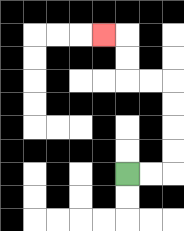{'start': '[5, 7]', 'end': '[4, 1]', 'path_directions': 'R,R,U,U,U,U,L,L,U,U,L', 'path_coordinates': '[[5, 7], [6, 7], [7, 7], [7, 6], [7, 5], [7, 4], [7, 3], [6, 3], [5, 3], [5, 2], [5, 1], [4, 1]]'}